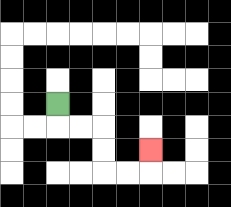{'start': '[2, 4]', 'end': '[6, 6]', 'path_directions': 'D,R,R,D,D,R,R,U', 'path_coordinates': '[[2, 4], [2, 5], [3, 5], [4, 5], [4, 6], [4, 7], [5, 7], [6, 7], [6, 6]]'}